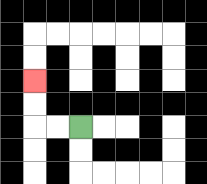{'start': '[3, 5]', 'end': '[1, 3]', 'path_directions': 'L,L,U,U', 'path_coordinates': '[[3, 5], [2, 5], [1, 5], [1, 4], [1, 3]]'}